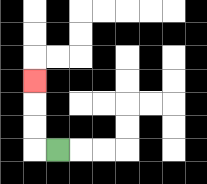{'start': '[2, 6]', 'end': '[1, 3]', 'path_directions': 'L,U,U,U', 'path_coordinates': '[[2, 6], [1, 6], [1, 5], [1, 4], [1, 3]]'}